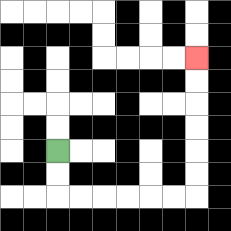{'start': '[2, 6]', 'end': '[8, 2]', 'path_directions': 'D,D,R,R,R,R,R,R,U,U,U,U,U,U', 'path_coordinates': '[[2, 6], [2, 7], [2, 8], [3, 8], [4, 8], [5, 8], [6, 8], [7, 8], [8, 8], [8, 7], [8, 6], [8, 5], [8, 4], [8, 3], [8, 2]]'}